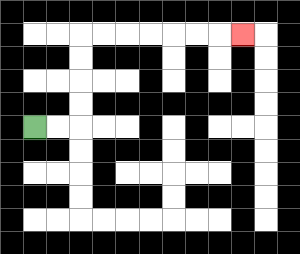{'start': '[1, 5]', 'end': '[10, 1]', 'path_directions': 'R,R,U,U,U,U,R,R,R,R,R,R,R', 'path_coordinates': '[[1, 5], [2, 5], [3, 5], [3, 4], [3, 3], [3, 2], [3, 1], [4, 1], [5, 1], [6, 1], [7, 1], [8, 1], [9, 1], [10, 1]]'}